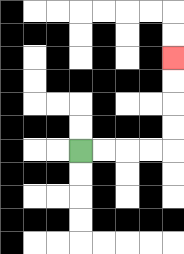{'start': '[3, 6]', 'end': '[7, 2]', 'path_directions': 'R,R,R,R,U,U,U,U', 'path_coordinates': '[[3, 6], [4, 6], [5, 6], [6, 6], [7, 6], [7, 5], [7, 4], [7, 3], [7, 2]]'}